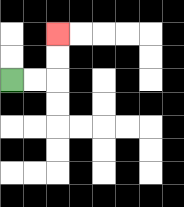{'start': '[0, 3]', 'end': '[2, 1]', 'path_directions': 'R,R,U,U', 'path_coordinates': '[[0, 3], [1, 3], [2, 3], [2, 2], [2, 1]]'}